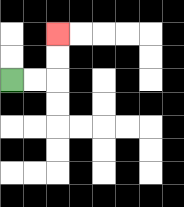{'start': '[0, 3]', 'end': '[2, 1]', 'path_directions': 'R,R,U,U', 'path_coordinates': '[[0, 3], [1, 3], [2, 3], [2, 2], [2, 1]]'}